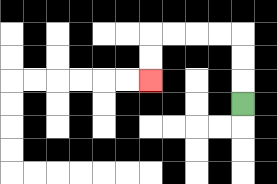{'start': '[10, 4]', 'end': '[6, 3]', 'path_directions': 'U,U,U,L,L,L,L,D,D', 'path_coordinates': '[[10, 4], [10, 3], [10, 2], [10, 1], [9, 1], [8, 1], [7, 1], [6, 1], [6, 2], [6, 3]]'}